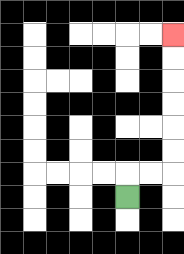{'start': '[5, 8]', 'end': '[7, 1]', 'path_directions': 'U,R,R,U,U,U,U,U,U', 'path_coordinates': '[[5, 8], [5, 7], [6, 7], [7, 7], [7, 6], [7, 5], [7, 4], [7, 3], [7, 2], [7, 1]]'}